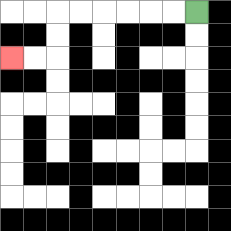{'start': '[8, 0]', 'end': '[0, 2]', 'path_directions': 'L,L,L,L,L,L,D,D,L,L', 'path_coordinates': '[[8, 0], [7, 0], [6, 0], [5, 0], [4, 0], [3, 0], [2, 0], [2, 1], [2, 2], [1, 2], [0, 2]]'}